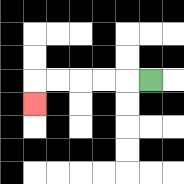{'start': '[6, 3]', 'end': '[1, 4]', 'path_directions': 'L,L,L,L,L,D', 'path_coordinates': '[[6, 3], [5, 3], [4, 3], [3, 3], [2, 3], [1, 3], [1, 4]]'}